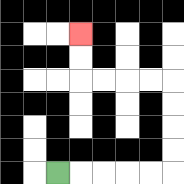{'start': '[2, 7]', 'end': '[3, 1]', 'path_directions': 'R,R,R,R,R,U,U,U,U,L,L,L,L,U,U', 'path_coordinates': '[[2, 7], [3, 7], [4, 7], [5, 7], [6, 7], [7, 7], [7, 6], [7, 5], [7, 4], [7, 3], [6, 3], [5, 3], [4, 3], [3, 3], [3, 2], [3, 1]]'}